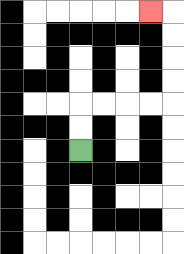{'start': '[3, 6]', 'end': '[6, 0]', 'path_directions': 'U,U,R,R,R,R,U,U,U,U,L', 'path_coordinates': '[[3, 6], [3, 5], [3, 4], [4, 4], [5, 4], [6, 4], [7, 4], [7, 3], [7, 2], [7, 1], [7, 0], [6, 0]]'}